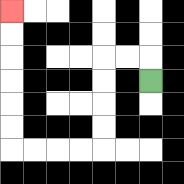{'start': '[6, 3]', 'end': '[0, 0]', 'path_directions': 'U,L,L,D,D,D,D,L,L,L,L,U,U,U,U,U,U', 'path_coordinates': '[[6, 3], [6, 2], [5, 2], [4, 2], [4, 3], [4, 4], [4, 5], [4, 6], [3, 6], [2, 6], [1, 6], [0, 6], [0, 5], [0, 4], [0, 3], [0, 2], [0, 1], [0, 0]]'}